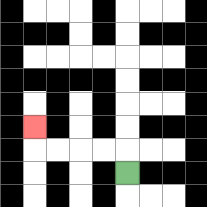{'start': '[5, 7]', 'end': '[1, 5]', 'path_directions': 'U,L,L,L,L,U', 'path_coordinates': '[[5, 7], [5, 6], [4, 6], [3, 6], [2, 6], [1, 6], [1, 5]]'}